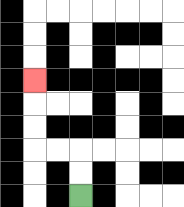{'start': '[3, 8]', 'end': '[1, 3]', 'path_directions': 'U,U,L,L,U,U,U', 'path_coordinates': '[[3, 8], [3, 7], [3, 6], [2, 6], [1, 6], [1, 5], [1, 4], [1, 3]]'}